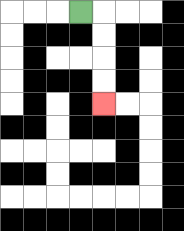{'start': '[3, 0]', 'end': '[4, 4]', 'path_directions': 'R,D,D,D,D', 'path_coordinates': '[[3, 0], [4, 0], [4, 1], [4, 2], [4, 3], [4, 4]]'}